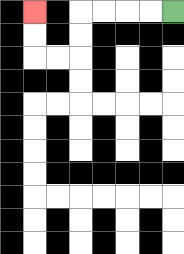{'start': '[7, 0]', 'end': '[1, 0]', 'path_directions': 'L,L,L,L,D,D,L,L,U,U', 'path_coordinates': '[[7, 0], [6, 0], [5, 0], [4, 0], [3, 0], [3, 1], [3, 2], [2, 2], [1, 2], [1, 1], [1, 0]]'}